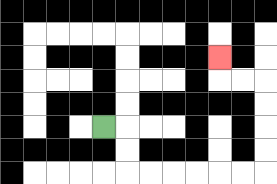{'start': '[4, 5]', 'end': '[9, 2]', 'path_directions': 'R,D,D,R,R,R,R,R,R,U,U,U,U,L,L,U', 'path_coordinates': '[[4, 5], [5, 5], [5, 6], [5, 7], [6, 7], [7, 7], [8, 7], [9, 7], [10, 7], [11, 7], [11, 6], [11, 5], [11, 4], [11, 3], [10, 3], [9, 3], [9, 2]]'}